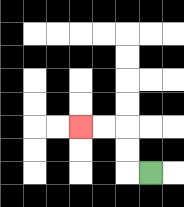{'start': '[6, 7]', 'end': '[3, 5]', 'path_directions': 'L,U,U,L,L', 'path_coordinates': '[[6, 7], [5, 7], [5, 6], [5, 5], [4, 5], [3, 5]]'}